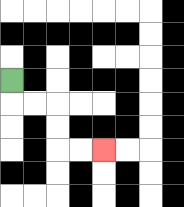{'start': '[0, 3]', 'end': '[4, 6]', 'path_directions': 'D,R,R,D,D,R,R', 'path_coordinates': '[[0, 3], [0, 4], [1, 4], [2, 4], [2, 5], [2, 6], [3, 6], [4, 6]]'}